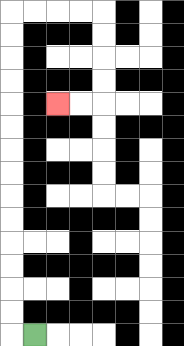{'start': '[1, 14]', 'end': '[2, 4]', 'path_directions': 'L,U,U,U,U,U,U,U,U,U,U,U,U,U,U,R,R,R,R,D,D,D,D,L,L', 'path_coordinates': '[[1, 14], [0, 14], [0, 13], [0, 12], [0, 11], [0, 10], [0, 9], [0, 8], [0, 7], [0, 6], [0, 5], [0, 4], [0, 3], [0, 2], [0, 1], [0, 0], [1, 0], [2, 0], [3, 0], [4, 0], [4, 1], [4, 2], [4, 3], [4, 4], [3, 4], [2, 4]]'}